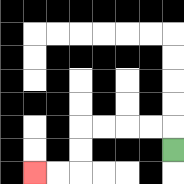{'start': '[7, 6]', 'end': '[1, 7]', 'path_directions': 'U,L,L,L,L,D,D,L,L', 'path_coordinates': '[[7, 6], [7, 5], [6, 5], [5, 5], [4, 5], [3, 5], [3, 6], [3, 7], [2, 7], [1, 7]]'}